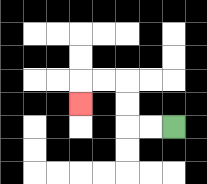{'start': '[7, 5]', 'end': '[3, 4]', 'path_directions': 'L,L,U,U,L,L,D', 'path_coordinates': '[[7, 5], [6, 5], [5, 5], [5, 4], [5, 3], [4, 3], [3, 3], [3, 4]]'}